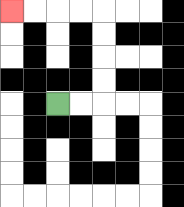{'start': '[2, 4]', 'end': '[0, 0]', 'path_directions': 'R,R,U,U,U,U,L,L,L,L', 'path_coordinates': '[[2, 4], [3, 4], [4, 4], [4, 3], [4, 2], [4, 1], [4, 0], [3, 0], [2, 0], [1, 0], [0, 0]]'}